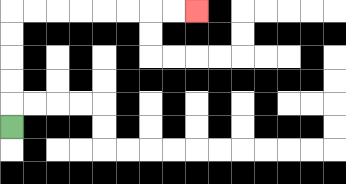{'start': '[0, 5]', 'end': '[8, 0]', 'path_directions': 'U,U,U,U,U,R,R,R,R,R,R,R,R', 'path_coordinates': '[[0, 5], [0, 4], [0, 3], [0, 2], [0, 1], [0, 0], [1, 0], [2, 0], [3, 0], [4, 0], [5, 0], [6, 0], [7, 0], [8, 0]]'}